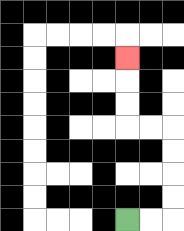{'start': '[5, 9]', 'end': '[5, 2]', 'path_directions': 'R,R,U,U,U,U,L,L,U,U,U', 'path_coordinates': '[[5, 9], [6, 9], [7, 9], [7, 8], [7, 7], [7, 6], [7, 5], [6, 5], [5, 5], [5, 4], [5, 3], [5, 2]]'}